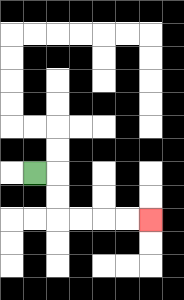{'start': '[1, 7]', 'end': '[6, 9]', 'path_directions': 'R,D,D,R,R,R,R', 'path_coordinates': '[[1, 7], [2, 7], [2, 8], [2, 9], [3, 9], [4, 9], [5, 9], [6, 9]]'}